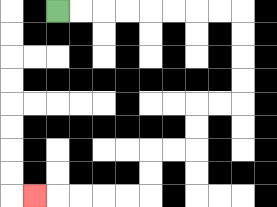{'start': '[2, 0]', 'end': '[1, 8]', 'path_directions': 'R,R,R,R,R,R,R,R,D,D,D,D,L,L,D,D,L,L,D,D,L,L,L,L,L', 'path_coordinates': '[[2, 0], [3, 0], [4, 0], [5, 0], [6, 0], [7, 0], [8, 0], [9, 0], [10, 0], [10, 1], [10, 2], [10, 3], [10, 4], [9, 4], [8, 4], [8, 5], [8, 6], [7, 6], [6, 6], [6, 7], [6, 8], [5, 8], [4, 8], [3, 8], [2, 8], [1, 8]]'}